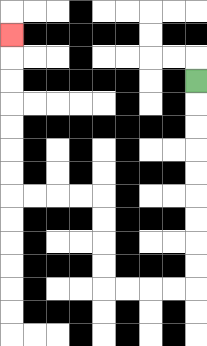{'start': '[8, 3]', 'end': '[0, 1]', 'path_directions': 'D,D,D,D,D,D,D,D,D,L,L,L,L,U,U,U,U,L,L,L,L,U,U,U,U,U,U,U', 'path_coordinates': '[[8, 3], [8, 4], [8, 5], [8, 6], [8, 7], [8, 8], [8, 9], [8, 10], [8, 11], [8, 12], [7, 12], [6, 12], [5, 12], [4, 12], [4, 11], [4, 10], [4, 9], [4, 8], [3, 8], [2, 8], [1, 8], [0, 8], [0, 7], [0, 6], [0, 5], [0, 4], [0, 3], [0, 2], [0, 1]]'}